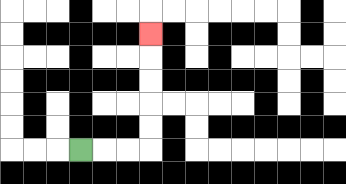{'start': '[3, 6]', 'end': '[6, 1]', 'path_directions': 'R,R,R,U,U,U,U,U', 'path_coordinates': '[[3, 6], [4, 6], [5, 6], [6, 6], [6, 5], [6, 4], [6, 3], [6, 2], [6, 1]]'}